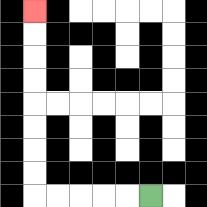{'start': '[6, 8]', 'end': '[1, 0]', 'path_directions': 'L,L,L,L,L,U,U,U,U,U,U,U,U', 'path_coordinates': '[[6, 8], [5, 8], [4, 8], [3, 8], [2, 8], [1, 8], [1, 7], [1, 6], [1, 5], [1, 4], [1, 3], [1, 2], [1, 1], [1, 0]]'}